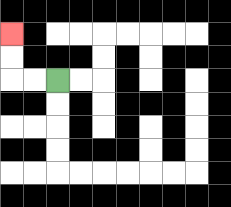{'start': '[2, 3]', 'end': '[0, 1]', 'path_directions': 'L,L,U,U', 'path_coordinates': '[[2, 3], [1, 3], [0, 3], [0, 2], [0, 1]]'}